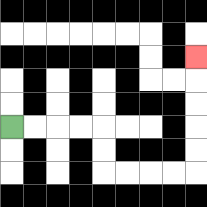{'start': '[0, 5]', 'end': '[8, 2]', 'path_directions': 'R,R,R,R,D,D,R,R,R,R,U,U,U,U,U', 'path_coordinates': '[[0, 5], [1, 5], [2, 5], [3, 5], [4, 5], [4, 6], [4, 7], [5, 7], [6, 7], [7, 7], [8, 7], [8, 6], [8, 5], [8, 4], [8, 3], [8, 2]]'}